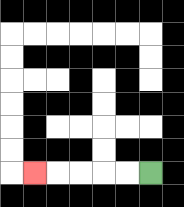{'start': '[6, 7]', 'end': '[1, 7]', 'path_directions': 'L,L,L,L,L', 'path_coordinates': '[[6, 7], [5, 7], [4, 7], [3, 7], [2, 7], [1, 7]]'}